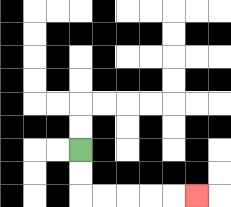{'start': '[3, 6]', 'end': '[8, 8]', 'path_directions': 'D,D,R,R,R,R,R', 'path_coordinates': '[[3, 6], [3, 7], [3, 8], [4, 8], [5, 8], [6, 8], [7, 8], [8, 8]]'}